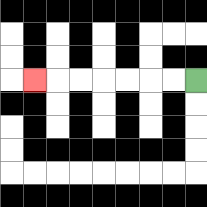{'start': '[8, 3]', 'end': '[1, 3]', 'path_directions': 'L,L,L,L,L,L,L', 'path_coordinates': '[[8, 3], [7, 3], [6, 3], [5, 3], [4, 3], [3, 3], [2, 3], [1, 3]]'}